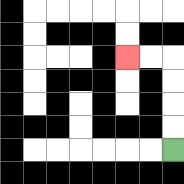{'start': '[7, 6]', 'end': '[5, 2]', 'path_directions': 'U,U,U,U,L,L', 'path_coordinates': '[[7, 6], [7, 5], [7, 4], [7, 3], [7, 2], [6, 2], [5, 2]]'}